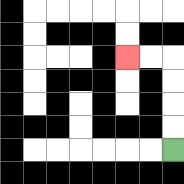{'start': '[7, 6]', 'end': '[5, 2]', 'path_directions': 'U,U,U,U,L,L', 'path_coordinates': '[[7, 6], [7, 5], [7, 4], [7, 3], [7, 2], [6, 2], [5, 2]]'}